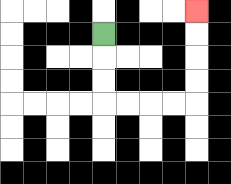{'start': '[4, 1]', 'end': '[8, 0]', 'path_directions': 'D,D,D,R,R,R,R,U,U,U,U', 'path_coordinates': '[[4, 1], [4, 2], [4, 3], [4, 4], [5, 4], [6, 4], [7, 4], [8, 4], [8, 3], [8, 2], [8, 1], [8, 0]]'}